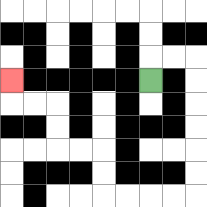{'start': '[6, 3]', 'end': '[0, 3]', 'path_directions': 'U,R,R,D,D,D,D,D,D,L,L,L,L,U,U,L,L,U,U,L,L,U', 'path_coordinates': '[[6, 3], [6, 2], [7, 2], [8, 2], [8, 3], [8, 4], [8, 5], [8, 6], [8, 7], [8, 8], [7, 8], [6, 8], [5, 8], [4, 8], [4, 7], [4, 6], [3, 6], [2, 6], [2, 5], [2, 4], [1, 4], [0, 4], [0, 3]]'}